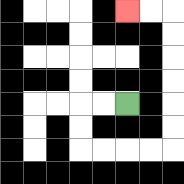{'start': '[5, 4]', 'end': '[5, 0]', 'path_directions': 'L,L,D,D,R,R,R,R,U,U,U,U,U,U,L,L', 'path_coordinates': '[[5, 4], [4, 4], [3, 4], [3, 5], [3, 6], [4, 6], [5, 6], [6, 6], [7, 6], [7, 5], [7, 4], [7, 3], [7, 2], [7, 1], [7, 0], [6, 0], [5, 0]]'}